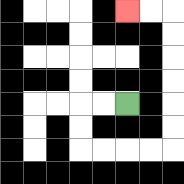{'start': '[5, 4]', 'end': '[5, 0]', 'path_directions': 'L,L,D,D,R,R,R,R,U,U,U,U,U,U,L,L', 'path_coordinates': '[[5, 4], [4, 4], [3, 4], [3, 5], [3, 6], [4, 6], [5, 6], [6, 6], [7, 6], [7, 5], [7, 4], [7, 3], [7, 2], [7, 1], [7, 0], [6, 0], [5, 0]]'}